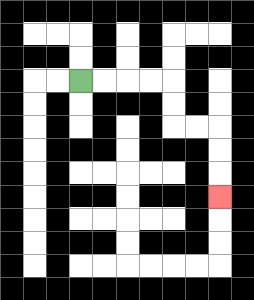{'start': '[3, 3]', 'end': '[9, 8]', 'path_directions': 'R,R,R,R,D,D,R,R,D,D,D', 'path_coordinates': '[[3, 3], [4, 3], [5, 3], [6, 3], [7, 3], [7, 4], [7, 5], [8, 5], [9, 5], [9, 6], [9, 7], [9, 8]]'}